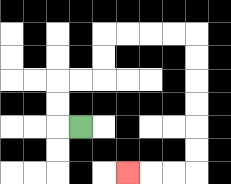{'start': '[3, 5]', 'end': '[5, 7]', 'path_directions': 'L,U,U,R,R,U,U,R,R,R,R,D,D,D,D,D,D,L,L,L', 'path_coordinates': '[[3, 5], [2, 5], [2, 4], [2, 3], [3, 3], [4, 3], [4, 2], [4, 1], [5, 1], [6, 1], [7, 1], [8, 1], [8, 2], [8, 3], [8, 4], [8, 5], [8, 6], [8, 7], [7, 7], [6, 7], [5, 7]]'}